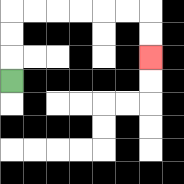{'start': '[0, 3]', 'end': '[6, 2]', 'path_directions': 'U,U,U,R,R,R,R,R,R,D,D', 'path_coordinates': '[[0, 3], [0, 2], [0, 1], [0, 0], [1, 0], [2, 0], [3, 0], [4, 0], [5, 0], [6, 0], [6, 1], [6, 2]]'}